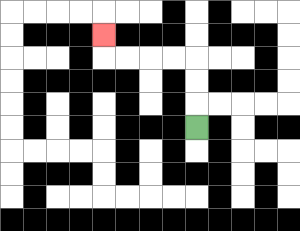{'start': '[8, 5]', 'end': '[4, 1]', 'path_directions': 'U,U,U,L,L,L,L,U', 'path_coordinates': '[[8, 5], [8, 4], [8, 3], [8, 2], [7, 2], [6, 2], [5, 2], [4, 2], [4, 1]]'}